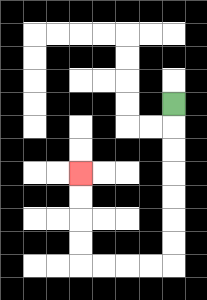{'start': '[7, 4]', 'end': '[3, 7]', 'path_directions': 'D,D,D,D,D,D,D,L,L,L,L,U,U,U,U', 'path_coordinates': '[[7, 4], [7, 5], [7, 6], [7, 7], [7, 8], [7, 9], [7, 10], [7, 11], [6, 11], [5, 11], [4, 11], [3, 11], [3, 10], [3, 9], [3, 8], [3, 7]]'}